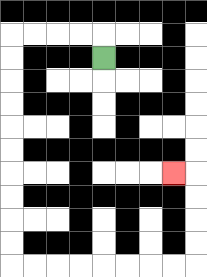{'start': '[4, 2]', 'end': '[7, 7]', 'path_directions': 'U,L,L,L,L,D,D,D,D,D,D,D,D,D,D,R,R,R,R,R,R,R,R,U,U,U,U,L', 'path_coordinates': '[[4, 2], [4, 1], [3, 1], [2, 1], [1, 1], [0, 1], [0, 2], [0, 3], [0, 4], [0, 5], [0, 6], [0, 7], [0, 8], [0, 9], [0, 10], [0, 11], [1, 11], [2, 11], [3, 11], [4, 11], [5, 11], [6, 11], [7, 11], [8, 11], [8, 10], [8, 9], [8, 8], [8, 7], [7, 7]]'}